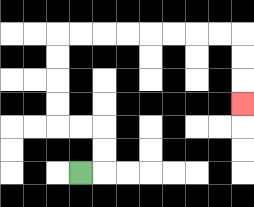{'start': '[3, 7]', 'end': '[10, 4]', 'path_directions': 'R,U,U,L,L,U,U,U,U,R,R,R,R,R,R,R,R,D,D,D', 'path_coordinates': '[[3, 7], [4, 7], [4, 6], [4, 5], [3, 5], [2, 5], [2, 4], [2, 3], [2, 2], [2, 1], [3, 1], [4, 1], [5, 1], [6, 1], [7, 1], [8, 1], [9, 1], [10, 1], [10, 2], [10, 3], [10, 4]]'}